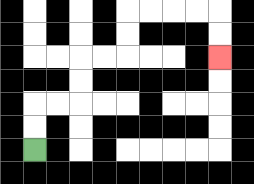{'start': '[1, 6]', 'end': '[9, 2]', 'path_directions': 'U,U,R,R,U,U,R,R,U,U,R,R,R,R,D,D', 'path_coordinates': '[[1, 6], [1, 5], [1, 4], [2, 4], [3, 4], [3, 3], [3, 2], [4, 2], [5, 2], [5, 1], [5, 0], [6, 0], [7, 0], [8, 0], [9, 0], [9, 1], [9, 2]]'}